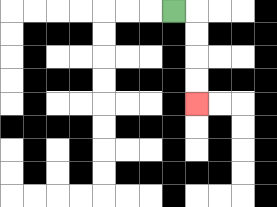{'start': '[7, 0]', 'end': '[8, 4]', 'path_directions': 'R,D,D,D,D', 'path_coordinates': '[[7, 0], [8, 0], [8, 1], [8, 2], [8, 3], [8, 4]]'}